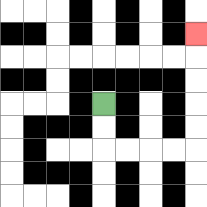{'start': '[4, 4]', 'end': '[8, 1]', 'path_directions': 'D,D,R,R,R,R,U,U,U,U,U', 'path_coordinates': '[[4, 4], [4, 5], [4, 6], [5, 6], [6, 6], [7, 6], [8, 6], [8, 5], [8, 4], [8, 3], [8, 2], [8, 1]]'}